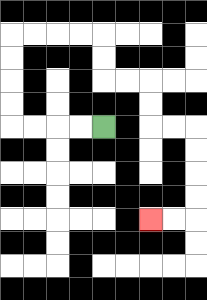{'start': '[4, 5]', 'end': '[6, 9]', 'path_directions': 'L,L,L,L,U,U,U,U,R,R,R,R,D,D,R,R,D,D,R,R,D,D,D,D,L,L', 'path_coordinates': '[[4, 5], [3, 5], [2, 5], [1, 5], [0, 5], [0, 4], [0, 3], [0, 2], [0, 1], [1, 1], [2, 1], [3, 1], [4, 1], [4, 2], [4, 3], [5, 3], [6, 3], [6, 4], [6, 5], [7, 5], [8, 5], [8, 6], [8, 7], [8, 8], [8, 9], [7, 9], [6, 9]]'}